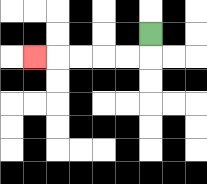{'start': '[6, 1]', 'end': '[1, 2]', 'path_directions': 'D,L,L,L,L,L', 'path_coordinates': '[[6, 1], [6, 2], [5, 2], [4, 2], [3, 2], [2, 2], [1, 2]]'}